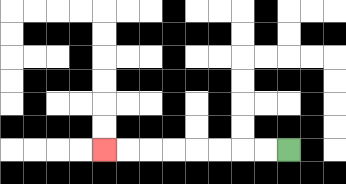{'start': '[12, 6]', 'end': '[4, 6]', 'path_directions': 'L,L,L,L,L,L,L,L', 'path_coordinates': '[[12, 6], [11, 6], [10, 6], [9, 6], [8, 6], [7, 6], [6, 6], [5, 6], [4, 6]]'}